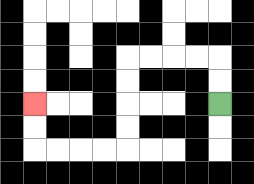{'start': '[9, 4]', 'end': '[1, 4]', 'path_directions': 'U,U,L,L,L,L,D,D,D,D,L,L,L,L,U,U', 'path_coordinates': '[[9, 4], [9, 3], [9, 2], [8, 2], [7, 2], [6, 2], [5, 2], [5, 3], [5, 4], [5, 5], [5, 6], [4, 6], [3, 6], [2, 6], [1, 6], [1, 5], [1, 4]]'}